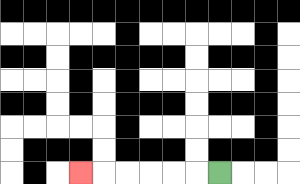{'start': '[9, 7]', 'end': '[3, 7]', 'path_directions': 'L,L,L,L,L,L', 'path_coordinates': '[[9, 7], [8, 7], [7, 7], [6, 7], [5, 7], [4, 7], [3, 7]]'}